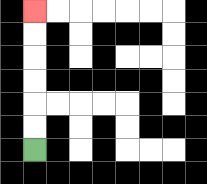{'start': '[1, 6]', 'end': '[1, 0]', 'path_directions': 'U,U,U,U,U,U', 'path_coordinates': '[[1, 6], [1, 5], [1, 4], [1, 3], [1, 2], [1, 1], [1, 0]]'}